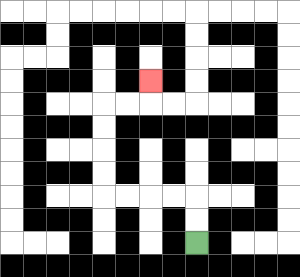{'start': '[8, 10]', 'end': '[6, 3]', 'path_directions': 'U,U,L,L,L,L,U,U,U,U,R,R,U', 'path_coordinates': '[[8, 10], [8, 9], [8, 8], [7, 8], [6, 8], [5, 8], [4, 8], [4, 7], [4, 6], [4, 5], [4, 4], [5, 4], [6, 4], [6, 3]]'}